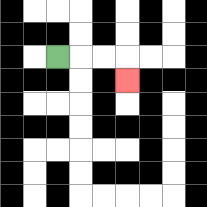{'start': '[2, 2]', 'end': '[5, 3]', 'path_directions': 'R,R,R,D', 'path_coordinates': '[[2, 2], [3, 2], [4, 2], [5, 2], [5, 3]]'}